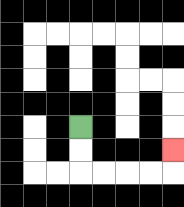{'start': '[3, 5]', 'end': '[7, 6]', 'path_directions': 'D,D,R,R,R,R,U', 'path_coordinates': '[[3, 5], [3, 6], [3, 7], [4, 7], [5, 7], [6, 7], [7, 7], [7, 6]]'}